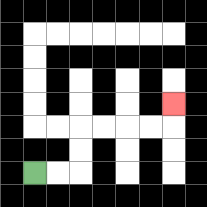{'start': '[1, 7]', 'end': '[7, 4]', 'path_directions': 'R,R,U,U,R,R,R,R,U', 'path_coordinates': '[[1, 7], [2, 7], [3, 7], [3, 6], [3, 5], [4, 5], [5, 5], [6, 5], [7, 5], [7, 4]]'}